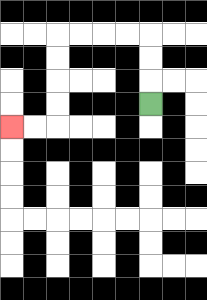{'start': '[6, 4]', 'end': '[0, 5]', 'path_directions': 'U,U,U,L,L,L,L,D,D,D,D,L,L', 'path_coordinates': '[[6, 4], [6, 3], [6, 2], [6, 1], [5, 1], [4, 1], [3, 1], [2, 1], [2, 2], [2, 3], [2, 4], [2, 5], [1, 5], [0, 5]]'}